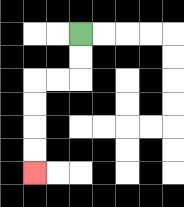{'start': '[3, 1]', 'end': '[1, 7]', 'path_directions': 'D,D,L,L,D,D,D,D', 'path_coordinates': '[[3, 1], [3, 2], [3, 3], [2, 3], [1, 3], [1, 4], [1, 5], [1, 6], [1, 7]]'}